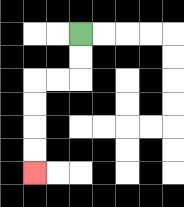{'start': '[3, 1]', 'end': '[1, 7]', 'path_directions': 'D,D,L,L,D,D,D,D', 'path_coordinates': '[[3, 1], [3, 2], [3, 3], [2, 3], [1, 3], [1, 4], [1, 5], [1, 6], [1, 7]]'}